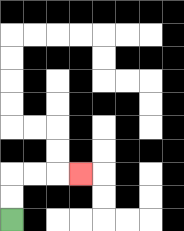{'start': '[0, 9]', 'end': '[3, 7]', 'path_directions': 'U,U,R,R,R', 'path_coordinates': '[[0, 9], [0, 8], [0, 7], [1, 7], [2, 7], [3, 7]]'}